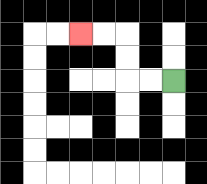{'start': '[7, 3]', 'end': '[3, 1]', 'path_directions': 'L,L,U,U,L,L', 'path_coordinates': '[[7, 3], [6, 3], [5, 3], [5, 2], [5, 1], [4, 1], [3, 1]]'}